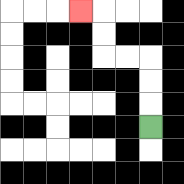{'start': '[6, 5]', 'end': '[3, 0]', 'path_directions': 'U,U,U,L,L,U,U,L', 'path_coordinates': '[[6, 5], [6, 4], [6, 3], [6, 2], [5, 2], [4, 2], [4, 1], [4, 0], [3, 0]]'}